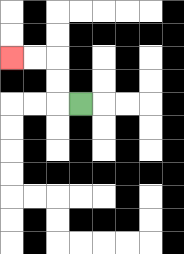{'start': '[3, 4]', 'end': '[0, 2]', 'path_directions': 'L,U,U,L,L', 'path_coordinates': '[[3, 4], [2, 4], [2, 3], [2, 2], [1, 2], [0, 2]]'}